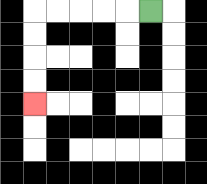{'start': '[6, 0]', 'end': '[1, 4]', 'path_directions': 'L,L,L,L,L,D,D,D,D', 'path_coordinates': '[[6, 0], [5, 0], [4, 0], [3, 0], [2, 0], [1, 0], [1, 1], [1, 2], [1, 3], [1, 4]]'}